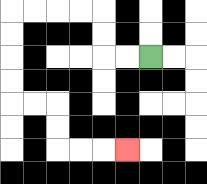{'start': '[6, 2]', 'end': '[5, 6]', 'path_directions': 'L,L,U,U,L,L,L,L,D,D,D,D,R,R,D,D,R,R,R', 'path_coordinates': '[[6, 2], [5, 2], [4, 2], [4, 1], [4, 0], [3, 0], [2, 0], [1, 0], [0, 0], [0, 1], [0, 2], [0, 3], [0, 4], [1, 4], [2, 4], [2, 5], [2, 6], [3, 6], [4, 6], [5, 6]]'}